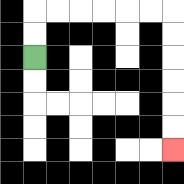{'start': '[1, 2]', 'end': '[7, 6]', 'path_directions': 'U,U,R,R,R,R,R,R,D,D,D,D,D,D', 'path_coordinates': '[[1, 2], [1, 1], [1, 0], [2, 0], [3, 0], [4, 0], [5, 0], [6, 0], [7, 0], [7, 1], [7, 2], [7, 3], [7, 4], [7, 5], [7, 6]]'}